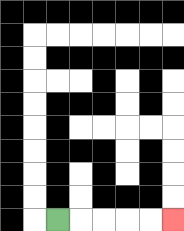{'start': '[2, 9]', 'end': '[7, 9]', 'path_directions': 'R,R,R,R,R', 'path_coordinates': '[[2, 9], [3, 9], [4, 9], [5, 9], [6, 9], [7, 9]]'}